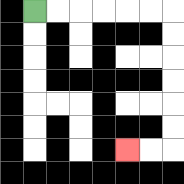{'start': '[1, 0]', 'end': '[5, 6]', 'path_directions': 'R,R,R,R,R,R,D,D,D,D,D,D,L,L', 'path_coordinates': '[[1, 0], [2, 0], [3, 0], [4, 0], [5, 0], [6, 0], [7, 0], [7, 1], [7, 2], [7, 3], [7, 4], [7, 5], [7, 6], [6, 6], [5, 6]]'}